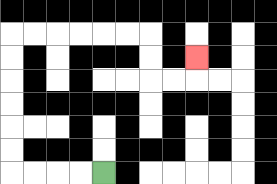{'start': '[4, 7]', 'end': '[8, 2]', 'path_directions': 'L,L,L,L,U,U,U,U,U,U,R,R,R,R,R,R,D,D,R,R,U', 'path_coordinates': '[[4, 7], [3, 7], [2, 7], [1, 7], [0, 7], [0, 6], [0, 5], [0, 4], [0, 3], [0, 2], [0, 1], [1, 1], [2, 1], [3, 1], [4, 1], [5, 1], [6, 1], [6, 2], [6, 3], [7, 3], [8, 3], [8, 2]]'}